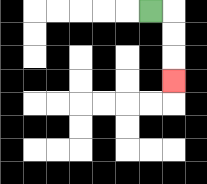{'start': '[6, 0]', 'end': '[7, 3]', 'path_directions': 'R,D,D,D', 'path_coordinates': '[[6, 0], [7, 0], [7, 1], [7, 2], [7, 3]]'}